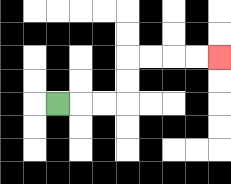{'start': '[2, 4]', 'end': '[9, 2]', 'path_directions': 'R,R,R,U,U,R,R,R,R', 'path_coordinates': '[[2, 4], [3, 4], [4, 4], [5, 4], [5, 3], [5, 2], [6, 2], [7, 2], [8, 2], [9, 2]]'}